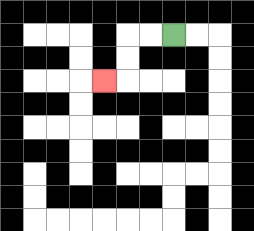{'start': '[7, 1]', 'end': '[4, 3]', 'path_directions': 'L,L,D,D,L', 'path_coordinates': '[[7, 1], [6, 1], [5, 1], [5, 2], [5, 3], [4, 3]]'}